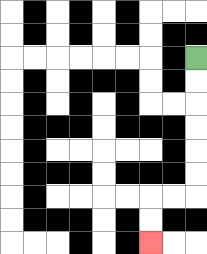{'start': '[8, 2]', 'end': '[6, 10]', 'path_directions': 'D,D,D,D,D,D,L,L,D,D', 'path_coordinates': '[[8, 2], [8, 3], [8, 4], [8, 5], [8, 6], [8, 7], [8, 8], [7, 8], [6, 8], [6, 9], [6, 10]]'}